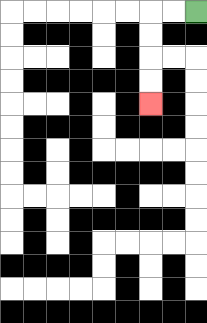{'start': '[8, 0]', 'end': '[6, 4]', 'path_directions': 'L,L,D,D,D,D', 'path_coordinates': '[[8, 0], [7, 0], [6, 0], [6, 1], [6, 2], [6, 3], [6, 4]]'}